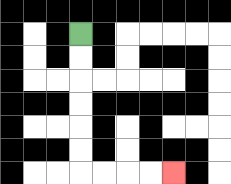{'start': '[3, 1]', 'end': '[7, 7]', 'path_directions': 'D,D,D,D,D,D,R,R,R,R', 'path_coordinates': '[[3, 1], [3, 2], [3, 3], [3, 4], [3, 5], [3, 6], [3, 7], [4, 7], [5, 7], [6, 7], [7, 7]]'}